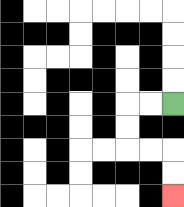{'start': '[7, 4]', 'end': '[7, 8]', 'path_directions': 'L,L,D,D,R,R,D,D', 'path_coordinates': '[[7, 4], [6, 4], [5, 4], [5, 5], [5, 6], [6, 6], [7, 6], [7, 7], [7, 8]]'}